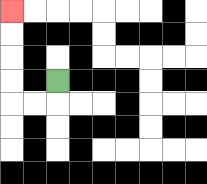{'start': '[2, 3]', 'end': '[0, 0]', 'path_directions': 'D,L,L,U,U,U,U', 'path_coordinates': '[[2, 3], [2, 4], [1, 4], [0, 4], [0, 3], [0, 2], [0, 1], [0, 0]]'}